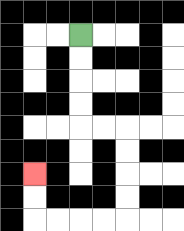{'start': '[3, 1]', 'end': '[1, 7]', 'path_directions': 'D,D,D,D,R,R,D,D,D,D,L,L,L,L,U,U', 'path_coordinates': '[[3, 1], [3, 2], [3, 3], [3, 4], [3, 5], [4, 5], [5, 5], [5, 6], [5, 7], [5, 8], [5, 9], [4, 9], [3, 9], [2, 9], [1, 9], [1, 8], [1, 7]]'}